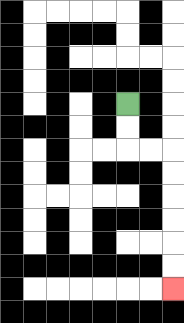{'start': '[5, 4]', 'end': '[7, 12]', 'path_directions': 'D,D,R,R,D,D,D,D,D,D', 'path_coordinates': '[[5, 4], [5, 5], [5, 6], [6, 6], [7, 6], [7, 7], [7, 8], [7, 9], [7, 10], [7, 11], [7, 12]]'}